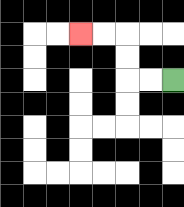{'start': '[7, 3]', 'end': '[3, 1]', 'path_directions': 'L,L,U,U,L,L', 'path_coordinates': '[[7, 3], [6, 3], [5, 3], [5, 2], [5, 1], [4, 1], [3, 1]]'}